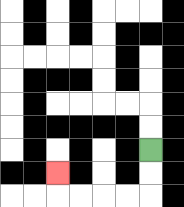{'start': '[6, 6]', 'end': '[2, 7]', 'path_directions': 'D,D,L,L,L,L,U', 'path_coordinates': '[[6, 6], [6, 7], [6, 8], [5, 8], [4, 8], [3, 8], [2, 8], [2, 7]]'}